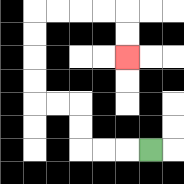{'start': '[6, 6]', 'end': '[5, 2]', 'path_directions': 'L,L,L,U,U,L,L,U,U,U,U,R,R,R,R,D,D', 'path_coordinates': '[[6, 6], [5, 6], [4, 6], [3, 6], [3, 5], [3, 4], [2, 4], [1, 4], [1, 3], [1, 2], [1, 1], [1, 0], [2, 0], [3, 0], [4, 0], [5, 0], [5, 1], [5, 2]]'}